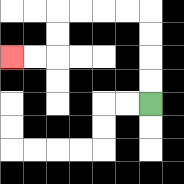{'start': '[6, 4]', 'end': '[0, 2]', 'path_directions': 'U,U,U,U,L,L,L,L,D,D,L,L', 'path_coordinates': '[[6, 4], [6, 3], [6, 2], [6, 1], [6, 0], [5, 0], [4, 0], [3, 0], [2, 0], [2, 1], [2, 2], [1, 2], [0, 2]]'}